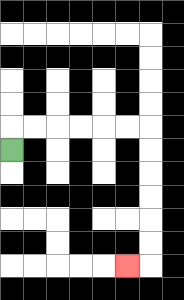{'start': '[0, 6]', 'end': '[5, 11]', 'path_directions': 'U,R,R,R,R,R,R,D,D,D,D,D,D,L', 'path_coordinates': '[[0, 6], [0, 5], [1, 5], [2, 5], [3, 5], [4, 5], [5, 5], [6, 5], [6, 6], [6, 7], [6, 8], [6, 9], [6, 10], [6, 11], [5, 11]]'}